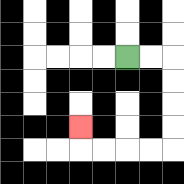{'start': '[5, 2]', 'end': '[3, 5]', 'path_directions': 'R,R,D,D,D,D,L,L,L,L,U', 'path_coordinates': '[[5, 2], [6, 2], [7, 2], [7, 3], [7, 4], [7, 5], [7, 6], [6, 6], [5, 6], [4, 6], [3, 6], [3, 5]]'}